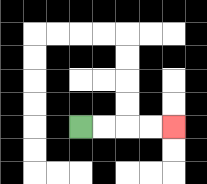{'start': '[3, 5]', 'end': '[7, 5]', 'path_directions': 'R,R,R,R', 'path_coordinates': '[[3, 5], [4, 5], [5, 5], [6, 5], [7, 5]]'}